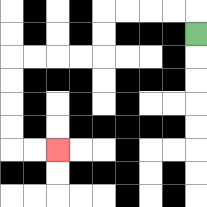{'start': '[8, 1]', 'end': '[2, 6]', 'path_directions': 'U,L,L,L,L,D,D,L,L,L,L,D,D,D,D,R,R', 'path_coordinates': '[[8, 1], [8, 0], [7, 0], [6, 0], [5, 0], [4, 0], [4, 1], [4, 2], [3, 2], [2, 2], [1, 2], [0, 2], [0, 3], [0, 4], [0, 5], [0, 6], [1, 6], [2, 6]]'}